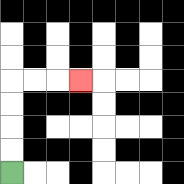{'start': '[0, 7]', 'end': '[3, 3]', 'path_directions': 'U,U,U,U,R,R,R', 'path_coordinates': '[[0, 7], [0, 6], [0, 5], [0, 4], [0, 3], [1, 3], [2, 3], [3, 3]]'}